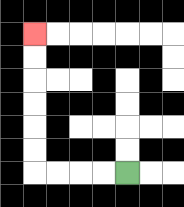{'start': '[5, 7]', 'end': '[1, 1]', 'path_directions': 'L,L,L,L,U,U,U,U,U,U', 'path_coordinates': '[[5, 7], [4, 7], [3, 7], [2, 7], [1, 7], [1, 6], [1, 5], [1, 4], [1, 3], [1, 2], [1, 1]]'}